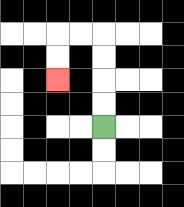{'start': '[4, 5]', 'end': '[2, 3]', 'path_directions': 'U,U,U,U,L,L,D,D', 'path_coordinates': '[[4, 5], [4, 4], [4, 3], [4, 2], [4, 1], [3, 1], [2, 1], [2, 2], [2, 3]]'}